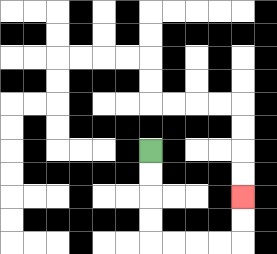{'start': '[6, 6]', 'end': '[10, 8]', 'path_directions': 'D,D,D,D,R,R,R,R,U,U', 'path_coordinates': '[[6, 6], [6, 7], [6, 8], [6, 9], [6, 10], [7, 10], [8, 10], [9, 10], [10, 10], [10, 9], [10, 8]]'}